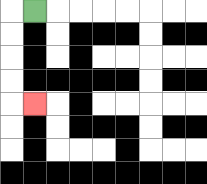{'start': '[1, 0]', 'end': '[1, 4]', 'path_directions': 'L,D,D,D,D,R', 'path_coordinates': '[[1, 0], [0, 0], [0, 1], [0, 2], [0, 3], [0, 4], [1, 4]]'}